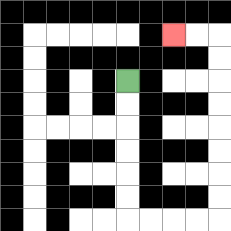{'start': '[5, 3]', 'end': '[7, 1]', 'path_directions': 'D,D,D,D,D,D,R,R,R,R,U,U,U,U,U,U,U,U,L,L', 'path_coordinates': '[[5, 3], [5, 4], [5, 5], [5, 6], [5, 7], [5, 8], [5, 9], [6, 9], [7, 9], [8, 9], [9, 9], [9, 8], [9, 7], [9, 6], [9, 5], [9, 4], [9, 3], [9, 2], [9, 1], [8, 1], [7, 1]]'}